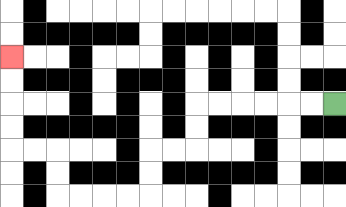{'start': '[14, 4]', 'end': '[0, 2]', 'path_directions': 'L,L,L,L,L,L,D,D,L,L,D,D,L,L,L,L,U,U,L,L,U,U,U,U', 'path_coordinates': '[[14, 4], [13, 4], [12, 4], [11, 4], [10, 4], [9, 4], [8, 4], [8, 5], [8, 6], [7, 6], [6, 6], [6, 7], [6, 8], [5, 8], [4, 8], [3, 8], [2, 8], [2, 7], [2, 6], [1, 6], [0, 6], [0, 5], [0, 4], [0, 3], [0, 2]]'}